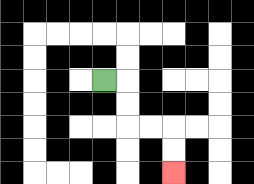{'start': '[4, 3]', 'end': '[7, 7]', 'path_directions': 'R,D,D,R,R,D,D', 'path_coordinates': '[[4, 3], [5, 3], [5, 4], [5, 5], [6, 5], [7, 5], [7, 6], [7, 7]]'}